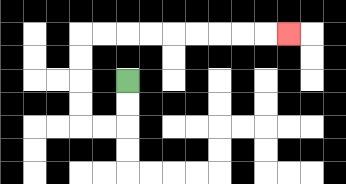{'start': '[5, 3]', 'end': '[12, 1]', 'path_directions': 'D,D,L,L,U,U,U,U,R,R,R,R,R,R,R,R,R', 'path_coordinates': '[[5, 3], [5, 4], [5, 5], [4, 5], [3, 5], [3, 4], [3, 3], [3, 2], [3, 1], [4, 1], [5, 1], [6, 1], [7, 1], [8, 1], [9, 1], [10, 1], [11, 1], [12, 1]]'}